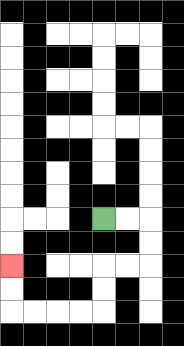{'start': '[4, 9]', 'end': '[0, 11]', 'path_directions': 'R,R,D,D,L,L,D,D,L,L,L,L,U,U', 'path_coordinates': '[[4, 9], [5, 9], [6, 9], [6, 10], [6, 11], [5, 11], [4, 11], [4, 12], [4, 13], [3, 13], [2, 13], [1, 13], [0, 13], [0, 12], [0, 11]]'}